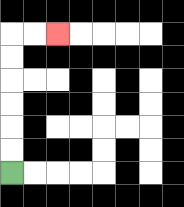{'start': '[0, 7]', 'end': '[2, 1]', 'path_directions': 'U,U,U,U,U,U,R,R', 'path_coordinates': '[[0, 7], [0, 6], [0, 5], [0, 4], [0, 3], [0, 2], [0, 1], [1, 1], [2, 1]]'}